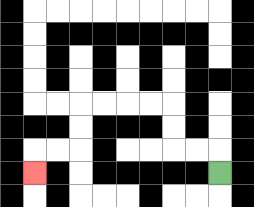{'start': '[9, 7]', 'end': '[1, 7]', 'path_directions': 'U,L,L,U,U,L,L,L,L,D,D,L,L,D', 'path_coordinates': '[[9, 7], [9, 6], [8, 6], [7, 6], [7, 5], [7, 4], [6, 4], [5, 4], [4, 4], [3, 4], [3, 5], [3, 6], [2, 6], [1, 6], [1, 7]]'}